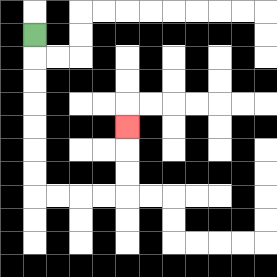{'start': '[1, 1]', 'end': '[5, 5]', 'path_directions': 'D,D,D,D,D,D,D,R,R,R,R,U,U,U', 'path_coordinates': '[[1, 1], [1, 2], [1, 3], [1, 4], [1, 5], [1, 6], [1, 7], [1, 8], [2, 8], [3, 8], [4, 8], [5, 8], [5, 7], [5, 6], [5, 5]]'}